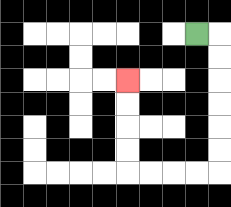{'start': '[8, 1]', 'end': '[5, 3]', 'path_directions': 'R,D,D,D,D,D,D,L,L,L,L,U,U,U,U', 'path_coordinates': '[[8, 1], [9, 1], [9, 2], [9, 3], [9, 4], [9, 5], [9, 6], [9, 7], [8, 7], [7, 7], [6, 7], [5, 7], [5, 6], [5, 5], [5, 4], [5, 3]]'}